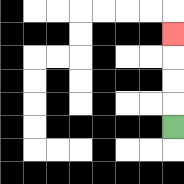{'start': '[7, 5]', 'end': '[7, 1]', 'path_directions': 'U,U,U,U', 'path_coordinates': '[[7, 5], [7, 4], [7, 3], [7, 2], [7, 1]]'}